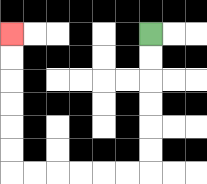{'start': '[6, 1]', 'end': '[0, 1]', 'path_directions': 'D,D,D,D,D,D,L,L,L,L,L,L,U,U,U,U,U,U', 'path_coordinates': '[[6, 1], [6, 2], [6, 3], [6, 4], [6, 5], [6, 6], [6, 7], [5, 7], [4, 7], [3, 7], [2, 7], [1, 7], [0, 7], [0, 6], [0, 5], [0, 4], [0, 3], [0, 2], [0, 1]]'}